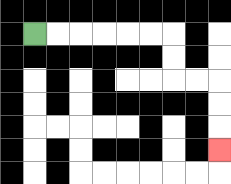{'start': '[1, 1]', 'end': '[9, 6]', 'path_directions': 'R,R,R,R,R,R,D,D,R,R,D,D,D', 'path_coordinates': '[[1, 1], [2, 1], [3, 1], [4, 1], [5, 1], [6, 1], [7, 1], [7, 2], [7, 3], [8, 3], [9, 3], [9, 4], [9, 5], [9, 6]]'}